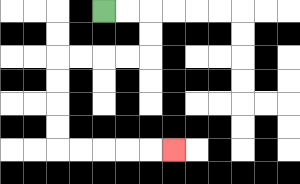{'start': '[4, 0]', 'end': '[7, 6]', 'path_directions': 'R,R,D,D,L,L,L,L,D,D,D,D,R,R,R,R,R', 'path_coordinates': '[[4, 0], [5, 0], [6, 0], [6, 1], [6, 2], [5, 2], [4, 2], [3, 2], [2, 2], [2, 3], [2, 4], [2, 5], [2, 6], [3, 6], [4, 6], [5, 6], [6, 6], [7, 6]]'}